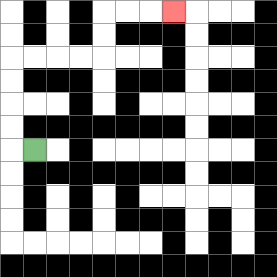{'start': '[1, 6]', 'end': '[7, 0]', 'path_directions': 'L,U,U,U,U,R,R,R,R,U,U,R,R,R', 'path_coordinates': '[[1, 6], [0, 6], [0, 5], [0, 4], [0, 3], [0, 2], [1, 2], [2, 2], [3, 2], [4, 2], [4, 1], [4, 0], [5, 0], [6, 0], [7, 0]]'}